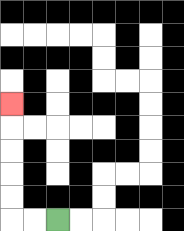{'start': '[2, 9]', 'end': '[0, 4]', 'path_directions': 'L,L,U,U,U,U,U', 'path_coordinates': '[[2, 9], [1, 9], [0, 9], [0, 8], [0, 7], [0, 6], [0, 5], [0, 4]]'}